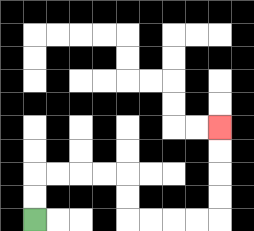{'start': '[1, 9]', 'end': '[9, 5]', 'path_directions': 'U,U,R,R,R,R,D,D,R,R,R,R,U,U,U,U', 'path_coordinates': '[[1, 9], [1, 8], [1, 7], [2, 7], [3, 7], [4, 7], [5, 7], [5, 8], [5, 9], [6, 9], [7, 9], [8, 9], [9, 9], [9, 8], [9, 7], [9, 6], [9, 5]]'}